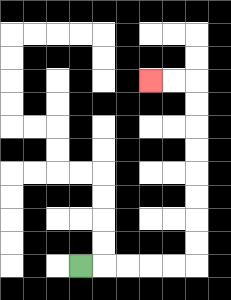{'start': '[3, 11]', 'end': '[6, 3]', 'path_directions': 'R,R,R,R,R,U,U,U,U,U,U,U,U,L,L', 'path_coordinates': '[[3, 11], [4, 11], [5, 11], [6, 11], [7, 11], [8, 11], [8, 10], [8, 9], [8, 8], [8, 7], [8, 6], [8, 5], [8, 4], [8, 3], [7, 3], [6, 3]]'}